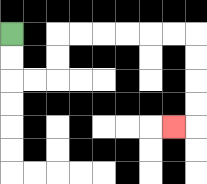{'start': '[0, 1]', 'end': '[7, 5]', 'path_directions': 'D,D,R,R,U,U,R,R,R,R,R,R,D,D,D,D,L', 'path_coordinates': '[[0, 1], [0, 2], [0, 3], [1, 3], [2, 3], [2, 2], [2, 1], [3, 1], [4, 1], [5, 1], [6, 1], [7, 1], [8, 1], [8, 2], [8, 3], [8, 4], [8, 5], [7, 5]]'}